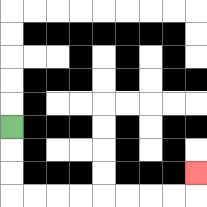{'start': '[0, 5]', 'end': '[8, 7]', 'path_directions': 'D,D,D,R,R,R,R,R,R,R,R,U', 'path_coordinates': '[[0, 5], [0, 6], [0, 7], [0, 8], [1, 8], [2, 8], [3, 8], [4, 8], [5, 8], [6, 8], [7, 8], [8, 8], [8, 7]]'}